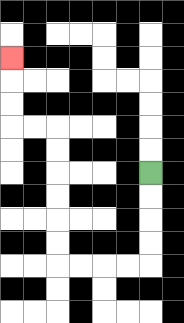{'start': '[6, 7]', 'end': '[0, 2]', 'path_directions': 'D,D,D,D,L,L,L,L,U,U,U,U,U,U,L,L,U,U,U', 'path_coordinates': '[[6, 7], [6, 8], [6, 9], [6, 10], [6, 11], [5, 11], [4, 11], [3, 11], [2, 11], [2, 10], [2, 9], [2, 8], [2, 7], [2, 6], [2, 5], [1, 5], [0, 5], [0, 4], [0, 3], [0, 2]]'}